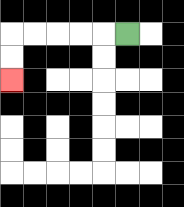{'start': '[5, 1]', 'end': '[0, 3]', 'path_directions': 'L,L,L,L,L,D,D', 'path_coordinates': '[[5, 1], [4, 1], [3, 1], [2, 1], [1, 1], [0, 1], [0, 2], [0, 3]]'}